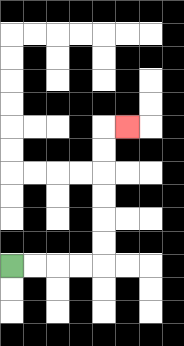{'start': '[0, 11]', 'end': '[5, 5]', 'path_directions': 'R,R,R,R,U,U,U,U,U,U,R', 'path_coordinates': '[[0, 11], [1, 11], [2, 11], [3, 11], [4, 11], [4, 10], [4, 9], [4, 8], [4, 7], [4, 6], [4, 5], [5, 5]]'}